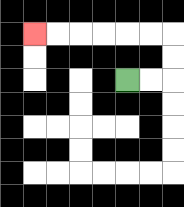{'start': '[5, 3]', 'end': '[1, 1]', 'path_directions': 'R,R,U,U,L,L,L,L,L,L', 'path_coordinates': '[[5, 3], [6, 3], [7, 3], [7, 2], [7, 1], [6, 1], [5, 1], [4, 1], [3, 1], [2, 1], [1, 1]]'}